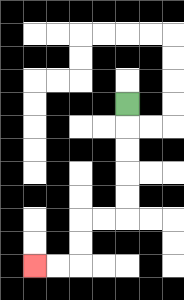{'start': '[5, 4]', 'end': '[1, 11]', 'path_directions': 'D,D,D,D,D,L,L,D,D,L,L', 'path_coordinates': '[[5, 4], [5, 5], [5, 6], [5, 7], [5, 8], [5, 9], [4, 9], [3, 9], [3, 10], [3, 11], [2, 11], [1, 11]]'}